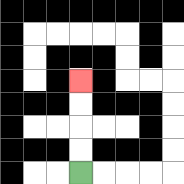{'start': '[3, 7]', 'end': '[3, 3]', 'path_directions': 'U,U,U,U', 'path_coordinates': '[[3, 7], [3, 6], [3, 5], [3, 4], [3, 3]]'}